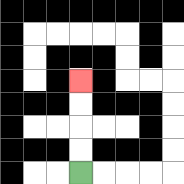{'start': '[3, 7]', 'end': '[3, 3]', 'path_directions': 'U,U,U,U', 'path_coordinates': '[[3, 7], [3, 6], [3, 5], [3, 4], [3, 3]]'}